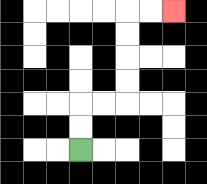{'start': '[3, 6]', 'end': '[7, 0]', 'path_directions': 'U,U,R,R,U,U,U,U,R,R', 'path_coordinates': '[[3, 6], [3, 5], [3, 4], [4, 4], [5, 4], [5, 3], [5, 2], [5, 1], [5, 0], [6, 0], [7, 0]]'}